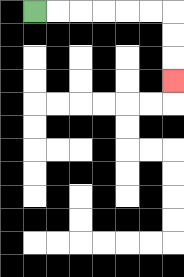{'start': '[1, 0]', 'end': '[7, 3]', 'path_directions': 'R,R,R,R,R,R,D,D,D', 'path_coordinates': '[[1, 0], [2, 0], [3, 0], [4, 0], [5, 0], [6, 0], [7, 0], [7, 1], [7, 2], [7, 3]]'}